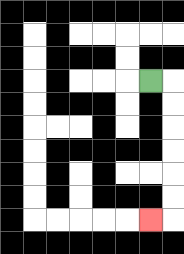{'start': '[6, 3]', 'end': '[6, 9]', 'path_directions': 'R,D,D,D,D,D,D,L', 'path_coordinates': '[[6, 3], [7, 3], [7, 4], [7, 5], [7, 6], [7, 7], [7, 8], [7, 9], [6, 9]]'}